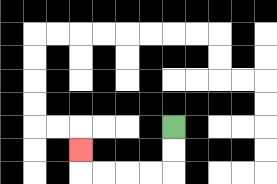{'start': '[7, 5]', 'end': '[3, 6]', 'path_directions': 'D,D,L,L,L,L,U', 'path_coordinates': '[[7, 5], [7, 6], [7, 7], [6, 7], [5, 7], [4, 7], [3, 7], [3, 6]]'}